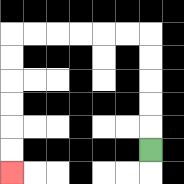{'start': '[6, 6]', 'end': '[0, 7]', 'path_directions': 'U,U,U,U,U,L,L,L,L,L,L,D,D,D,D,D,D', 'path_coordinates': '[[6, 6], [6, 5], [6, 4], [6, 3], [6, 2], [6, 1], [5, 1], [4, 1], [3, 1], [2, 1], [1, 1], [0, 1], [0, 2], [0, 3], [0, 4], [0, 5], [0, 6], [0, 7]]'}